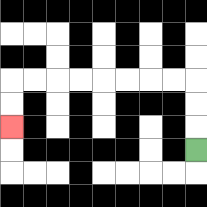{'start': '[8, 6]', 'end': '[0, 5]', 'path_directions': 'U,U,U,L,L,L,L,L,L,L,L,D,D', 'path_coordinates': '[[8, 6], [8, 5], [8, 4], [8, 3], [7, 3], [6, 3], [5, 3], [4, 3], [3, 3], [2, 3], [1, 3], [0, 3], [0, 4], [0, 5]]'}